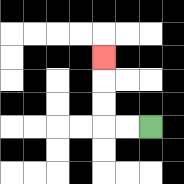{'start': '[6, 5]', 'end': '[4, 2]', 'path_directions': 'L,L,U,U,U', 'path_coordinates': '[[6, 5], [5, 5], [4, 5], [4, 4], [4, 3], [4, 2]]'}